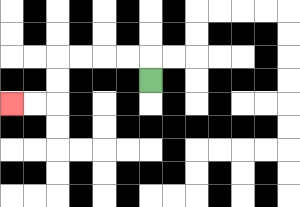{'start': '[6, 3]', 'end': '[0, 4]', 'path_directions': 'U,L,L,L,L,D,D,L,L', 'path_coordinates': '[[6, 3], [6, 2], [5, 2], [4, 2], [3, 2], [2, 2], [2, 3], [2, 4], [1, 4], [0, 4]]'}